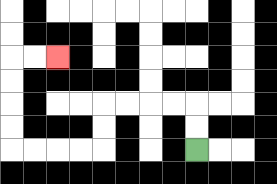{'start': '[8, 6]', 'end': '[2, 2]', 'path_directions': 'U,U,L,L,L,L,D,D,L,L,L,L,U,U,U,U,R,R', 'path_coordinates': '[[8, 6], [8, 5], [8, 4], [7, 4], [6, 4], [5, 4], [4, 4], [4, 5], [4, 6], [3, 6], [2, 6], [1, 6], [0, 6], [0, 5], [0, 4], [0, 3], [0, 2], [1, 2], [2, 2]]'}